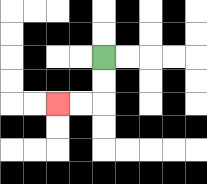{'start': '[4, 2]', 'end': '[2, 4]', 'path_directions': 'D,D,L,L', 'path_coordinates': '[[4, 2], [4, 3], [4, 4], [3, 4], [2, 4]]'}